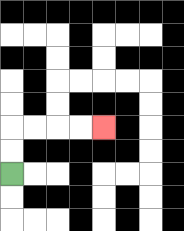{'start': '[0, 7]', 'end': '[4, 5]', 'path_directions': 'U,U,R,R,R,R', 'path_coordinates': '[[0, 7], [0, 6], [0, 5], [1, 5], [2, 5], [3, 5], [4, 5]]'}